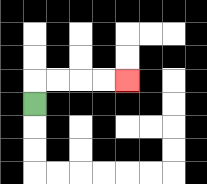{'start': '[1, 4]', 'end': '[5, 3]', 'path_directions': 'U,R,R,R,R', 'path_coordinates': '[[1, 4], [1, 3], [2, 3], [3, 3], [4, 3], [5, 3]]'}